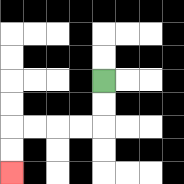{'start': '[4, 3]', 'end': '[0, 7]', 'path_directions': 'D,D,L,L,L,L,D,D', 'path_coordinates': '[[4, 3], [4, 4], [4, 5], [3, 5], [2, 5], [1, 5], [0, 5], [0, 6], [0, 7]]'}